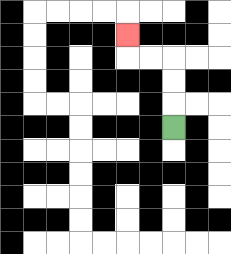{'start': '[7, 5]', 'end': '[5, 1]', 'path_directions': 'U,U,U,L,L,U', 'path_coordinates': '[[7, 5], [7, 4], [7, 3], [7, 2], [6, 2], [5, 2], [5, 1]]'}